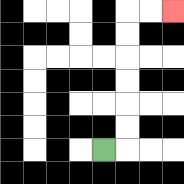{'start': '[4, 6]', 'end': '[7, 0]', 'path_directions': 'R,U,U,U,U,U,U,R,R', 'path_coordinates': '[[4, 6], [5, 6], [5, 5], [5, 4], [5, 3], [5, 2], [5, 1], [5, 0], [6, 0], [7, 0]]'}